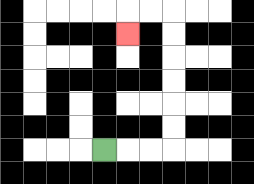{'start': '[4, 6]', 'end': '[5, 1]', 'path_directions': 'R,R,R,U,U,U,U,U,U,L,L,D', 'path_coordinates': '[[4, 6], [5, 6], [6, 6], [7, 6], [7, 5], [7, 4], [7, 3], [7, 2], [7, 1], [7, 0], [6, 0], [5, 0], [5, 1]]'}